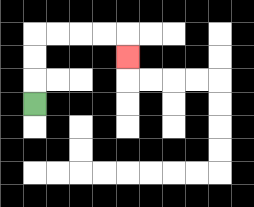{'start': '[1, 4]', 'end': '[5, 2]', 'path_directions': 'U,U,U,R,R,R,R,D', 'path_coordinates': '[[1, 4], [1, 3], [1, 2], [1, 1], [2, 1], [3, 1], [4, 1], [5, 1], [5, 2]]'}